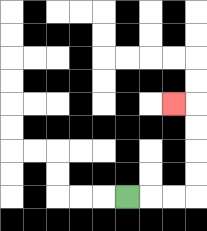{'start': '[5, 8]', 'end': '[7, 4]', 'path_directions': 'R,R,R,U,U,U,U,L', 'path_coordinates': '[[5, 8], [6, 8], [7, 8], [8, 8], [8, 7], [8, 6], [8, 5], [8, 4], [7, 4]]'}